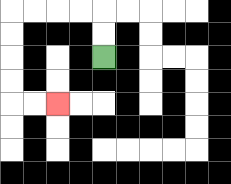{'start': '[4, 2]', 'end': '[2, 4]', 'path_directions': 'U,U,L,L,L,L,D,D,D,D,R,R', 'path_coordinates': '[[4, 2], [4, 1], [4, 0], [3, 0], [2, 0], [1, 0], [0, 0], [0, 1], [0, 2], [0, 3], [0, 4], [1, 4], [2, 4]]'}